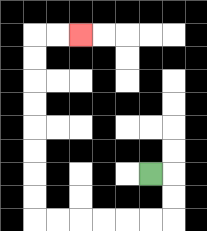{'start': '[6, 7]', 'end': '[3, 1]', 'path_directions': 'R,D,D,L,L,L,L,L,L,U,U,U,U,U,U,U,U,R,R', 'path_coordinates': '[[6, 7], [7, 7], [7, 8], [7, 9], [6, 9], [5, 9], [4, 9], [3, 9], [2, 9], [1, 9], [1, 8], [1, 7], [1, 6], [1, 5], [1, 4], [1, 3], [1, 2], [1, 1], [2, 1], [3, 1]]'}